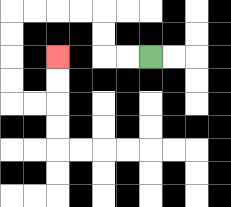{'start': '[6, 2]', 'end': '[2, 2]', 'path_directions': 'L,L,U,U,L,L,L,L,D,D,D,D,R,R,U,U', 'path_coordinates': '[[6, 2], [5, 2], [4, 2], [4, 1], [4, 0], [3, 0], [2, 0], [1, 0], [0, 0], [0, 1], [0, 2], [0, 3], [0, 4], [1, 4], [2, 4], [2, 3], [2, 2]]'}